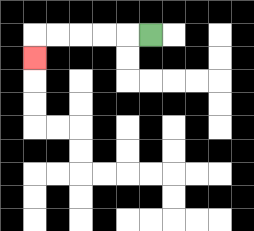{'start': '[6, 1]', 'end': '[1, 2]', 'path_directions': 'L,L,L,L,L,D', 'path_coordinates': '[[6, 1], [5, 1], [4, 1], [3, 1], [2, 1], [1, 1], [1, 2]]'}